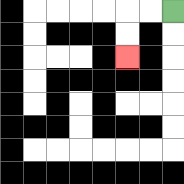{'start': '[7, 0]', 'end': '[5, 2]', 'path_directions': 'L,L,D,D', 'path_coordinates': '[[7, 0], [6, 0], [5, 0], [5, 1], [5, 2]]'}